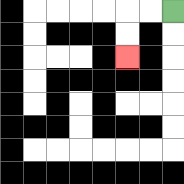{'start': '[7, 0]', 'end': '[5, 2]', 'path_directions': 'L,L,D,D', 'path_coordinates': '[[7, 0], [6, 0], [5, 0], [5, 1], [5, 2]]'}